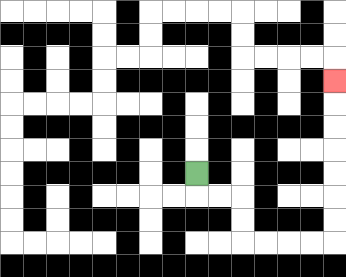{'start': '[8, 7]', 'end': '[14, 3]', 'path_directions': 'D,R,R,D,D,R,R,R,R,U,U,U,U,U,U,U', 'path_coordinates': '[[8, 7], [8, 8], [9, 8], [10, 8], [10, 9], [10, 10], [11, 10], [12, 10], [13, 10], [14, 10], [14, 9], [14, 8], [14, 7], [14, 6], [14, 5], [14, 4], [14, 3]]'}